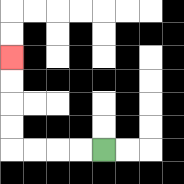{'start': '[4, 6]', 'end': '[0, 2]', 'path_directions': 'L,L,L,L,U,U,U,U', 'path_coordinates': '[[4, 6], [3, 6], [2, 6], [1, 6], [0, 6], [0, 5], [0, 4], [0, 3], [0, 2]]'}